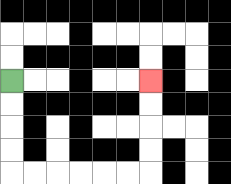{'start': '[0, 3]', 'end': '[6, 3]', 'path_directions': 'D,D,D,D,R,R,R,R,R,R,U,U,U,U', 'path_coordinates': '[[0, 3], [0, 4], [0, 5], [0, 6], [0, 7], [1, 7], [2, 7], [3, 7], [4, 7], [5, 7], [6, 7], [6, 6], [6, 5], [6, 4], [6, 3]]'}